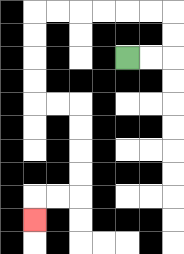{'start': '[5, 2]', 'end': '[1, 9]', 'path_directions': 'R,R,U,U,L,L,L,L,L,L,D,D,D,D,R,R,D,D,D,D,L,L,D', 'path_coordinates': '[[5, 2], [6, 2], [7, 2], [7, 1], [7, 0], [6, 0], [5, 0], [4, 0], [3, 0], [2, 0], [1, 0], [1, 1], [1, 2], [1, 3], [1, 4], [2, 4], [3, 4], [3, 5], [3, 6], [3, 7], [3, 8], [2, 8], [1, 8], [1, 9]]'}